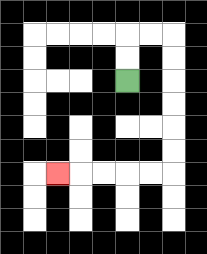{'start': '[5, 3]', 'end': '[2, 7]', 'path_directions': 'U,U,R,R,D,D,D,D,D,D,L,L,L,L,L', 'path_coordinates': '[[5, 3], [5, 2], [5, 1], [6, 1], [7, 1], [7, 2], [7, 3], [7, 4], [7, 5], [7, 6], [7, 7], [6, 7], [5, 7], [4, 7], [3, 7], [2, 7]]'}